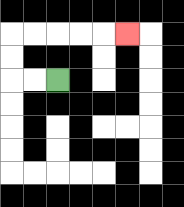{'start': '[2, 3]', 'end': '[5, 1]', 'path_directions': 'L,L,U,U,R,R,R,R,R', 'path_coordinates': '[[2, 3], [1, 3], [0, 3], [0, 2], [0, 1], [1, 1], [2, 1], [3, 1], [4, 1], [5, 1]]'}